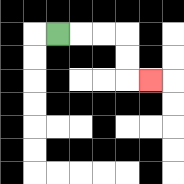{'start': '[2, 1]', 'end': '[6, 3]', 'path_directions': 'R,R,R,D,D,R', 'path_coordinates': '[[2, 1], [3, 1], [4, 1], [5, 1], [5, 2], [5, 3], [6, 3]]'}